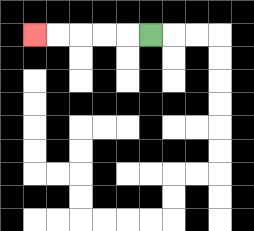{'start': '[6, 1]', 'end': '[1, 1]', 'path_directions': 'L,L,L,L,L', 'path_coordinates': '[[6, 1], [5, 1], [4, 1], [3, 1], [2, 1], [1, 1]]'}